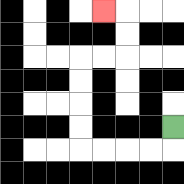{'start': '[7, 5]', 'end': '[4, 0]', 'path_directions': 'D,L,L,L,L,U,U,U,U,R,R,U,U,L', 'path_coordinates': '[[7, 5], [7, 6], [6, 6], [5, 6], [4, 6], [3, 6], [3, 5], [3, 4], [3, 3], [3, 2], [4, 2], [5, 2], [5, 1], [5, 0], [4, 0]]'}